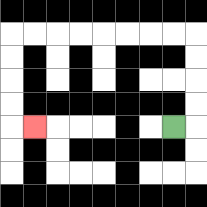{'start': '[7, 5]', 'end': '[1, 5]', 'path_directions': 'R,U,U,U,U,L,L,L,L,L,L,L,L,D,D,D,D,R', 'path_coordinates': '[[7, 5], [8, 5], [8, 4], [8, 3], [8, 2], [8, 1], [7, 1], [6, 1], [5, 1], [4, 1], [3, 1], [2, 1], [1, 1], [0, 1], [0, 2], [0, 3], [0, 4], [0, 5], [1, 5]]'}